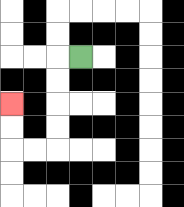{'start': '[3, 2]', 'end': '[0, 4]', 'path_directions': 'L,D,D,D,D,L,L,U,U', 'path_coordinates': '[[3, 2], [2, 2], [2, 3], [2, 4], [2, 5], [2, 6], [1, 6], [0, 6], [0, 5], [0, 4]]'}